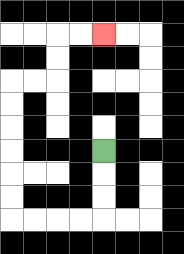{'start': '[4, 6]', 'end': '[4, 1]', 'path_directions': 'D,D,D,L,L,L,L,U,U,U,U,U,U,R,R,U,U,R,R', 'path_coordinates': '[[4, 6], [4, 7], [4, 8], [4, 9], [3, 9], [2, 9], [1, 9], [0, 9], [0, 8], [0, 7], [0, 6], [0, 5], [0, 4], [0, 3], [1, 3], [2, 3], [2, 2], [2, 1], [3, 1], [4, 1]]'}